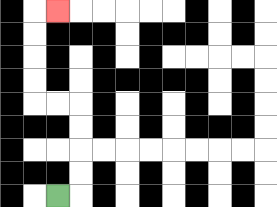{'start': '[2, 8]', 'end': '[2, 0]', 'path_directions': 'R,U,U,U,U,L,L,U,U,U,U,R', 'path_coordinates': '[[2, 8], [3, 8], [3, 7], [3, 6], [3, 5], [3, 4], [2, 4], [1, 4], [1, 3], [1, 2], [1, 1], [1, 0], [2, 0]]'}